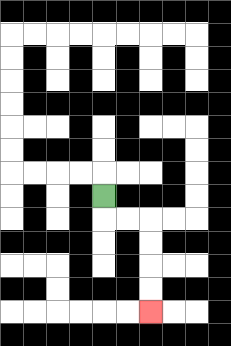{'start': '[4, 8]', 'end': '[6, 13]', 'path_directions': 'D,R,R,D,D,D,D', 'path_coordinates': '[[4, 8], [4, 9], [5, 9], [6, 9], [6, 10], [6, 11], [6, 12], [6, 13]]'}